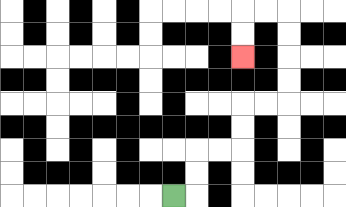{'start': '[7, 8]', 'end': '[10, 2]', 'path_directions': 'R,U,U,R,R,U,U,R,R,U,U,U,U,L,L,D,D', 'path_coordinates': '[[7, 8], [8, 8], [8, 7], [8, 6], [9, 6], [10, 6], [10, 5], [10, 4], [11, 4], [12, 4], [12, 3], [12, 2], [12, 1], [12, 0], [11, 0], [10, 0], [10, 1], [10, 2]]'}